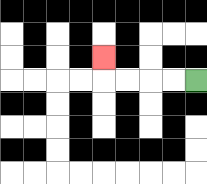{'start': '[8, 3]', 'end': '[4, 2]', 'path_directions': 'L,L,L,L,U', 'path_coordinates': '[[8, 3], [7, 3], [6, 3], [5, 3], [4, 3], [4, 2]]'}